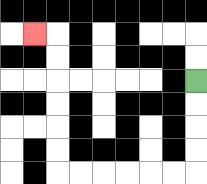{'start': '[8, 3]', 'end': '[1, 1]', 'path_directions': 'D,D,D,D,L,L,L,L,L,L,U,U,U,U,U,U,L', 'path_coordinates': '[[8, 3], [8, 4], [8, 5], [8, 6], [8, 7], [7, 7], [6, 7], [5, 7], [4, 7], [3, 7], [2, 7], [2, 6], [2, 5], [2, 4], [2, 3], [2, 2], [2, 1], [1, 1]]'}